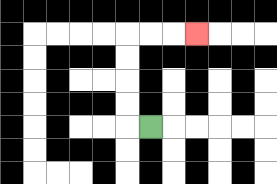{'start': '[6, 5]', 'end': '[8, 1]', 'path_directions': 'L,U,U,U,U,R,R,R', 'path_coordinates': '[[6, 5], [5, 5], [5, 4], [5, 3], [5, 2], [5, 1], [6, 1], [7, 1], [8, 1]]'}